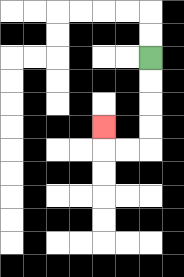{'start': '[6, 2]', 'end': '[4, 5]', 'path_directions': 'D,D,D,D,L,L,U', 'path_coordinates': '[[6, 2], [6, 3], [6, 4], [6, 5], [6, 6], [5, 6], [4, 6], [4, 5]]'}